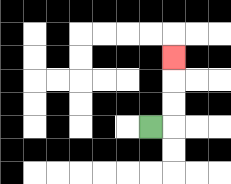{'start': '[6, 5]', 'end': '[7, 2]', 'path_directions': 'R,U,U,U', 'path_coordinates': '[[6, 5], [7, 5], [7, 4], [7, 3], [7, 2]]'}